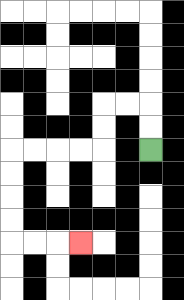{'start': '[6, 6]', 'end': '[3, 10]', 'path_directions': 'U,U,L,L,D,D,L,L,L,L,D,D,D,D,R,R,R', 'path_coordinates': '[[6, 6], [6, 5], [6, 4], [5, 4], [4, 4], [4, 5], [4, 6], [3, 6], [2, 6], [1, 6], [0, 6], [0, 7], [0, 8], [0, 9], [0, 10], [1, 10], [2, 10], [3, 10]]'}